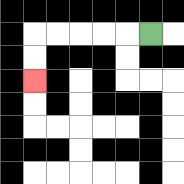{'start': '[6, 1]', 'end': '[1, 3]', 'path_directions': 'L,L,L,L,L,D,D', 'path_coordinates': '[[6, 1], [5, 1], [4, 1], [3, 1], [2, 1], [1, 1], [1, 2], [1, 3]]'}